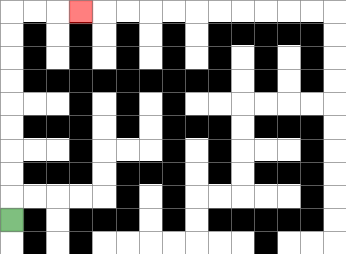{'start': '[0, 9]', 'end': '[3, 0]', 'path_directions': 'U,U,U,U,U,U,U,U,U,R,R,R', 'path_coordinates': '[[0, 9], [0, 8], [0, 7], [0, 6], [0, 5], [0, 4], [0, 3], [0, 2], [0, 1], [0, 0], [1, 0], [2, 0], [3, 0]]'}